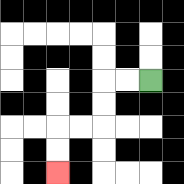{'start': '[6, 3]', 'end': '[2, 7]', 'path_directions': 'L,L,D,D,L,L,D,D', 'path_coordinates': '[[6, 3], [5, 3], [4, 3], [4, 4], [4, 5], [3, 5], [2, 5], [2, 6], [2, 7]]'}